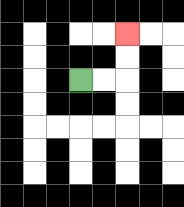{'start': '[3, 3]', 'end': '[5, 1]', 'path_directions': 'R,R,U,U', 'path_coordinates': '[[3, 3], [4, 3], [5, 3], [5, 2], [5, 1]]'}